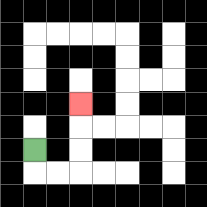{'start': '[1, 6]', 'end': '[3, 4]', 'path_directions': 'D,R,R,U,U,U', 'path_coordinates': '[[1, 6], [1, 7], [2, 7], [3, 7], [3, 6], [3, 5], [3, 4]]'}